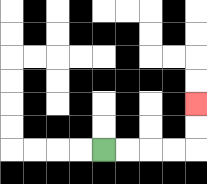{'start': '[4, 6]', 'end': '[8, 4]', 'path_directions': 'R,R,R,R,U,U', 'path_coordinates': '[[4, 6], [5, 6], [6, 6], [7, 6], [8, 6], [8, 5], [8, 4]]'}